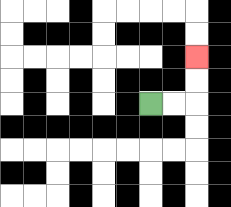{'start': '[6, 4]', 'end': '[8, 2]', 'path_directions': 'R,R,U,U', 'path_coordinates': '[[6, 4], [7, 4], [8, 4], [8, 3], [8, 2]]'}